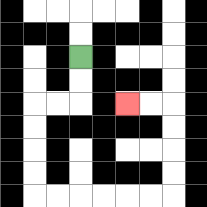{'start': '[3, 2]', 'end': '[5, 4]', 'path_directions': 'D,D,L,L,D,D,D,D,R,R,R,R,R,R,U,U,U,U,L,L', 'path_coordinates': '[[3, 2], [3, 3], [3, 4], [2, 4], [1, 4], [1, 5], [1, 6], [1, 7], [1, 8], [2, 8], [3, 8], [4, 8], [5, 8], [6, 8], [7, 8], [7, 7], [7, 6], [7, 5], [7, 4], [6, 4], [5, 4]]'}